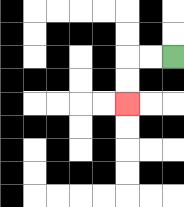{'start': '[7, 2]', 'end': '[5, 4]', 'path_directions': 'L,L,D,D', 'path_coordinates': '[[7, 2], [6, 2], [5, 2], [5, 3], [5, 4]]'}